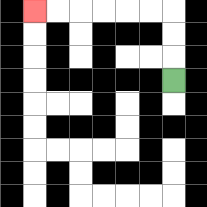{'start': '[7, 3]', 'end': '[1, 0]', 'path_directions': 'U,U,U,L,L,L,L,L,L', 'path_coordinates': '[[7, 3], [7, 2], [7, 1], [7, 0], [6, 0], [5, 0], [4, 0], [3, 0], [2, 0], [1, 0]]'}